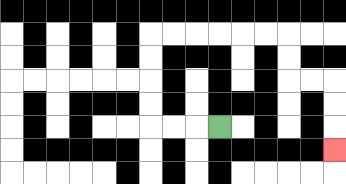{'start': '[9, 5]', 'end': '[14, 6]', 'path_directions': 'L,L,L,U,U,U,U,R,R,R,R,R,R,D,D,R,R,D,D,D', 'path_coordinates': '[[9, 5], [8, 5], [7, 5], [6, 5], [6, 4], [6, 3], [6, 2], [6, 1], [7, 1], [8, 1], [9, 1], [10, 1], [11, 1], [12, 1], [12, 2], [12, 3], [13, 3], [14, 3], [14, 4], [14, 5], [14, 6]]'}